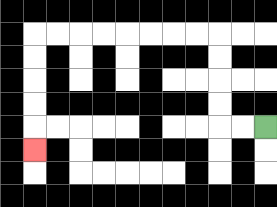{'start': '[11, 5]', 'end': '[1, 6]', 'path_directions': 'L,L,U,U,U,U,L,L,L,L,L,L,L,L,D,D,D,D,D', 'path_coordinates': '[[11, 5], [10, 5], [9, 5], [9, 4], [9, 3], [9, 2], [9, 1], [8, 1], [7, 1], [6, 1], [5, 1], [4, 1], [3, 1], [2, 1], [1, 1], [1, 2], [1, 3], [1, 4], [1, 5], [1, 6]]'}